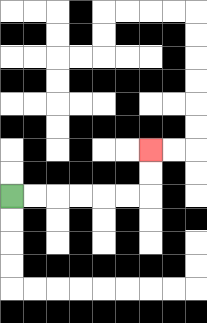{'start': '[0, 8]', 'end': '[6, 6]', 'path_directions': 'R,R,R,R,R,R,U,U', 'path_coordinates': '[[0, 8], [1, 8], [2, 8], [3, 8], [4, 8], [5, 8], [6, 8], [6, 7], [6, 6]]'}